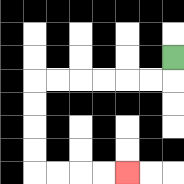{'start': '[7, 2]', 'end': '[5, 7]', 'path_directions': 'D,L,L,L,L,L,L,D,D,D,D,R,R,R,R', 'path_coordinates': '[[7, 2], [7, 3], [6, 3], [5, 3], [4, 3], [3, 3], [2, 3], [1, 3], [1, 4], [1, 5], [1, 6], [1, 7], [2, 7], [3, 7], [4, 7], [5, 7]]'}